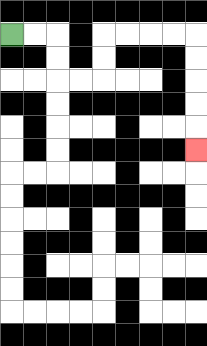{'start': '[0, 1]', 'end': '[8, 6]', 'path_directions': 'R,R,D,D,R,R,U,U,R,R,R,R,D,D,D,D,D', 'path_coordinates': '[[0, 1], [1, 1], [2, 1], [2, 2], [2, 3], [3, 3], [4, 3], [4, 2], [4, 1], [5, 1], [6, 1], [7, 1], [8, 1], [8, 2], [8, 3], [8, 4], [8, 5], [8, 6]]'}